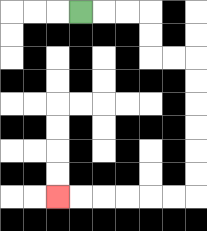{'start': '[3, 0]', 'end': '[2, 8]', 'path_directions': 'R,R,R,D,D,R,R,D,D,D,D,D,D,L,L,L,L,L,L', 'path_coordinates': '[[3, 0], [4, 0], [5, 0], [6, 0], [6, 1], [6, 2], [7, 2], [8, 2], [8, 3], [8, 4], [8, 5], [8, 6], [8, 7], [8, 8], [7, 8], [6, 8], [5, 8], [4, 8], [3, 8], [2, 8]]'}